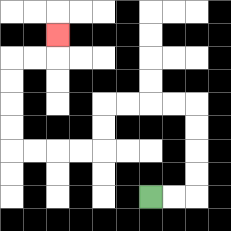{'start': '[6, 8]', 'end': '[2, 1]', 'path_directions': 'R,R,U,U,U,U,L,L,L,L,D,D,L,L,L,L,U,U,U,U,R,R,U', 'path_coordinates': '[[6, 8], [7, 8], [8, 8], [8, 7], [8, 6], [8, 5], [8, 4], [7, 4], [6, 4], [5, 4], [4, 4], [4, 5], [4, 6], [3, 6], [2, 6], [1, 6], [0, 6], [0, 5], [0, 4], [0, 3], [0, 2], [1, 2], [2, 2], [2, 1]]'}